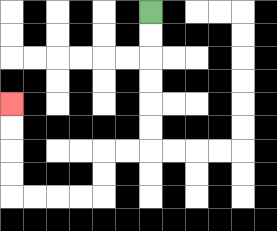{'start': '[6, 0]', 'end': '[0, 4]', 'path_directions': 'D,D,D,D,D,D,L,L,D,D,L,L,L,L,U,U,U,U', 'path_coordinates': '[[6, 0], [6, 1], [6, 2], [6, 3], [6, 4], [6, 5], [6, 6], [5, 6], [4, 6], [4, 7], [4, 8], [3, 8], [2, 8], [1, 8], [0, 8], [0, 7], [0, 6], [0, 5], [0, 4]]'}